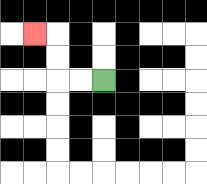{'start': '[4, 3]', 'end': '[1, 1]', 'path_directions': 'L,L,U,U,L', 'path_coordinates': '[[4, 3], [3, 3], [2, 3], [2, 2], [2, 1], [1, 1]]'}